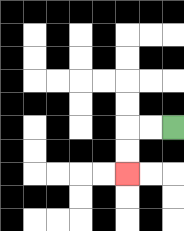{'start': '[7, 5]', 'end': '[5, 7]', 'path_directions': 'L,L,D,D', 'path_coordinates': '[[7, 5], [6, 5], [5, 5], [5, 6], [5, 7]]'}